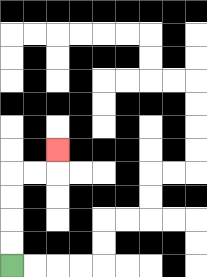{'start': '[0, 11]', 'end': '[2, 6]', 'path_directions': 'U,U,U,U,R,R,U', 'path_coordinates': '[[0, 11], [0, 10], [0, 9], [0, 8], [0, 7], [1, 7], [2, 7], [2, 6]]'}